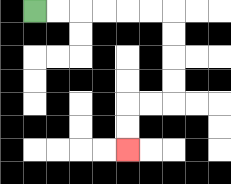{'start': '[1, 0]', 'end': '[5, 6]', 'path_directions': 'R,R,R,R,R,R,D,D,D,D,L,L,D,D', 'path_coordinates': '[[1, 0], [2, 0], [3, 0], [4, 0], [5, 0], [6, 0], [7, 0], [7, 1], [7, 2], [7, 3], [7, 4], [6, 4], [5, 4], [5, 5], [5, 6]]'}